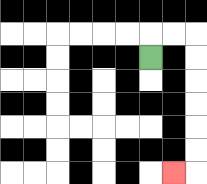{'start': '[6, 2]', 'end': '[7, 7]', 'path_directions': 'U,R,R,D,D,D,D,D,D,L', 'path_coordinates': '[[6, 2], [6, 1], [7, 1], [8, 1], [8, 2], [8, 3], [8, 4], [8, 5], [8, 6], [8, 7], [7, 7]]'}